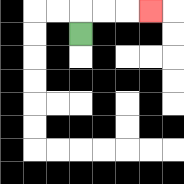{'start': '[3, 1]', 'end': '[6, 0]', 'path_directions': 'U,R,R,R', 'path_coordinates': '[[3, 1], [3, 0], [4, 0], [5, 0], [6, 0]]'}